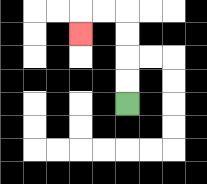{'start': '[5, 4]', 'end': '[3, 1]', 'path_directions': 'U,U,U,U,L,L,D', 'path_coordinates': '[[5, 4], [5, 3], [5, 2], [5, 1], [5, 0], [4, 0], [3, 0], [3, 1]]'}